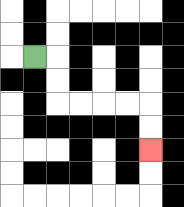{'start': '[1, 2]', 'end': '[6, 6]', 'path_directions': 'R,D,D,R,R,R,R,D,D', 'path_coordinates': '[[1, 2], [2, 2], [2, 3], [2, 4], [3, 4], [4, 4], [5, 4], [6, 4], [6, 5], [6, 6]]'}